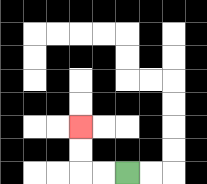{'start': '[5, 7]', 'end': '[3, 5]', 'path_directions': 'L,L,U,U', 'path_coordinates': '[[5, 7], [4, 7], [3, 7], [3, 6], [3, 5]]'}